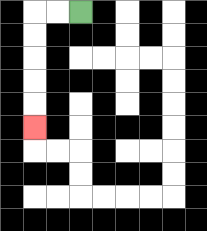{'start': '[3, 0]', 'end': '[1, 5]', 'path_directions': 'L,L,D,D,D,D,D', 'path_coordinates': '[[3, 0], [2, 0], [1, 0], [1, 1], [1, 2], [1, 3], [1, 4], [1, 5]]'}